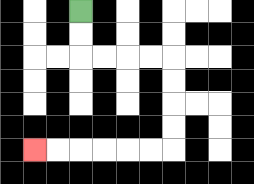{'start': '[3, 0]', 'end': '[1, 6]', 'path_directions': 'D,D,R,R,R,R,D,D,D,D,L,L,L,L,L,L', 'path_coordinates': '[[3, 0], [3, 1], [3, 2], [4, 2], [5, 2], [6, 2], [7, 2], [7, 3], [7, 4], [7, 5], [7, 6], [6, 6], [5, 6], [4, 6], [3, 6], [2, 6], [1, 6]]'}